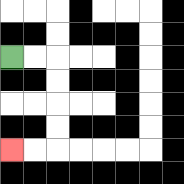{'start': '[0, 2]', 'end': '[0, 6]', 'path_directions': 'R,R,D,D,D,D,L,L', 'path_coordinates': '[[0, 2], [1, 2], [2, 2], [2, 3], [2, 4], [2, 5], [2, 6], [1, 6], [0, 6]]'}